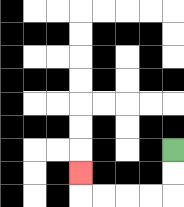{'start': '[7, 6]', 'end': '[3, 7]', 'path_directions': 'D,D,L,L,L,L,U', 'path_coordinates': '[[7, 6], [7, 7], [7, 8], [6, 8], [5, 8], [4, 8], [3, 8], [3, 7]]'}